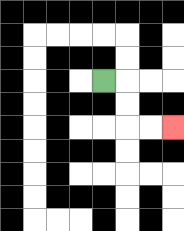{'start': '[4, 3]', 'end': '[7, 5]', 'path_directions': 'R,D,D,R,R', 'path_coordinates': '[[4, 3], [5, 3], [5, 4], [5, 5], [6, 5], [7, 5]]'}